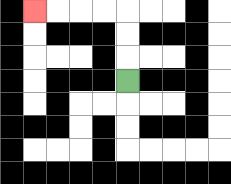{'start': '[5, 3]', 'end': '[1, 0]', 'path_directions': 'U,U,U,L,L,L,L', 'path_coordinates': '[[5, 3], [5, 2], [5, 1], [5, 0], [4, 0], [3, 0], [2, 0], [1, 0]]'}